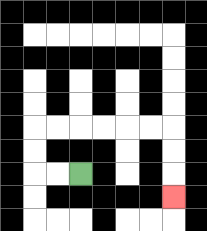{'start': '[3, 7]', 'end': '[7, 8]', 'path_directions': 'L,L,U,U,R,R,R,R,R,R,D,D,D', 'path_coordinates': '[[3, 7], [2, 7], [1, 7], [1, 6], [1, 5], [2, 5], [3, 5], [4, 5], [5, 5], [6, 5], [7, 5], [7, 6], [7, 7], [7, 8]]'}